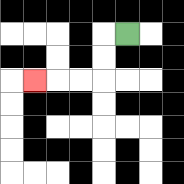{'start': '[5, 1]', 'end': '[1, 3]', 'path_directions': 'L,D,D,L,L,L', 'path_coordinates': '[[5, 1], [4, 1], [4, 2], [4, 3], [3, 3], [2, 3], [1, 3]]'}